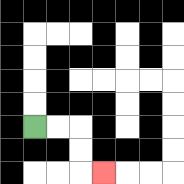{'start': '[1, 5]', 'end': '[4, 7]', 'path_directions': 'R,R,D,D,R', 'path_coordinates': '[[1, 5], [2, 5], [3, 5], [3, 6], [3, 7], [4, 7]]'}